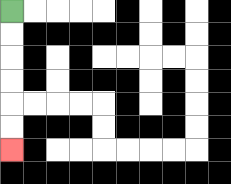{'start': '[0, 0]', 'end': '[0, 6]', 'path_directions': 'D,D,D,D,D,D', 'path_coordinates': '[[0, 0], [0, 1], [0, 2], [0, 3], [0, 4], [0, 5], [0, 6]]'}